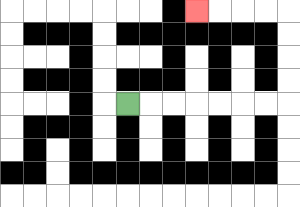{'start': '[5, 4]', 'end': '[8, 0]', 'path_directions': 'R,R,R,R,R,R,R,U,U,U,U,L,L,L,L', 'path_coordinates': '[[5, 4], [6, 4], [7, 4], [8, 4], [9, 4], [10, 4], [11, 4], [12, 4], [12, 3], [12, 2], [12, 1], [12, 0], [11, 0], [10, 0], [9, 0], [8, 0]]'}